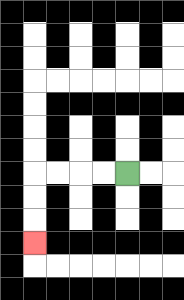{'start': '[5, 7]', 'end': '[1, 10]', 'path_directions': 'L,L,L,L,D,D,D', 'path_coordinates': '[[5, 7], [4, 7], [3, 7], [2, 7], [1, 7], [1, 8], [1, 9], [1, 10]]'}